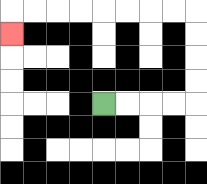{'start': '[4, 4]', 'end': '[0, 1]', 'path_directions': 'R,R,R,R,U,U,U,U,L,L,L,L,L,L,L,L,D', 'path_coordinates': '[[4, 4], [5, 4], [6, 4], [7, 4], [8, 4], [8, 3], [8, 2], [8, 1], [8, 0], [7, 0], [6, 0], [5, 0], [4, 0], [3, 0], [2, 0], [1, 0], [0, 0], [0, 1]]'}